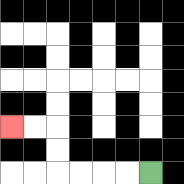{'start': '[6, 7]', 'end': '[0, 5]', 'path_directions': 'L,L,L,L,U,U,L,L', 'path_coordinates': '[[6, 7], [5, 7], [4, 7], [3, 7], [2, 7], [2, 6], [2, 5], [1, 5], [0, 5]]'}